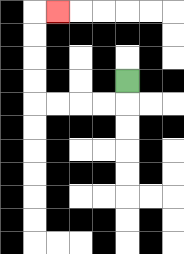{'start': '[5, 3]', 'end': '[2, 0]', 'path_directions': 'D,L,L,L,L,U,U,U,U,R', 'path_coordinates': '[[5, 3], [5, 4], [4, 4], [3, 4], [2, 4], [1, 4], [1, 3], [1, 2], [1, 1], [1, 0], [2, 0]]'}